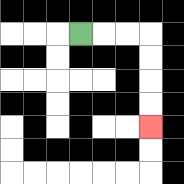{'start': '[3, 1]', 'end': '[6, 5]', 'path_directions': 'R,R,R,D,D,D,D', 'path_coordinates': '[[3, 1], [4, 1], [5, 1], [6, 1], [6, 2], [6, 3], [6, 4], [6, 5]]'}